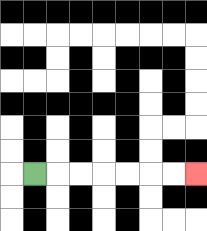{'start': '[1, 7]', 'end': '[8, 7]', 'path_directions': 'R,R,R,R,R,R,R', 'path_coordinates': '[[1, 7], [2, 7], [3, 7], [4, 7], [5, 7], [6, 7], [7, 7], [8, 7]]'}